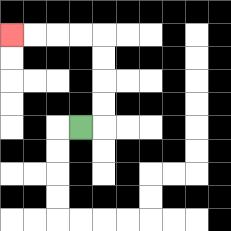{'start': '[3, 5]', 'end': '[0, 1]', 'path_directions': 'R,U,U,U,U,L,L,L,L', 'path_coordinates': '[[3, 5], [4, 5], [4, 4], [4, 3], [4, 2], [4, 1], [3, 1], [2, 1], [1, 1], [0, 1]]'}